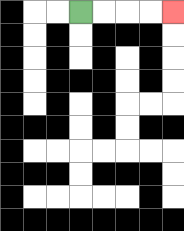{'start': '[3, 0]', 'end': '[7, 0]', 'path_directions': 'R,R,R,R', 'path_coordinates': '[[3, 0], [4, 0], [5, 0], [6, 0], [7, 0]]'}